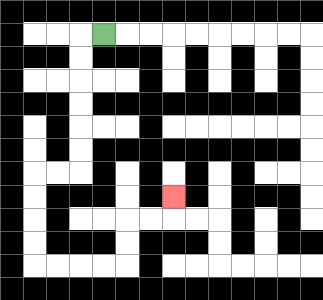{'start': '[4, 1]', 'end': '[7, 8]', 'path_directions': 'L,D,D,D,D,D,D,L,L,D,D,D,D,R,R,R,R,U,U,R,R,U', 'path_coordinates': '[[4, 1], [3, 1], [3, 2], [3, 3], [3, 4], [3, 5], [3, 6], [3, 7], [2, 7], [1, 7], [1, 8], [1, 9], [1, 10], [1, 11], [2, 11], [3, 11], [4, 11], [5, 11], [5, 10], [5, 9], [6, 9], [7, 9], [7, 8]]'}